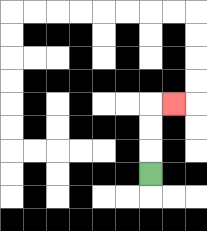{'start': '[6, 7]', 'end': '[7, 4]', 'path_directions': 'U,U,U,R', 'path_coordinates': '[[6, 7], [6, 6], [6, 5], [6, 4], [7, 4]]'}